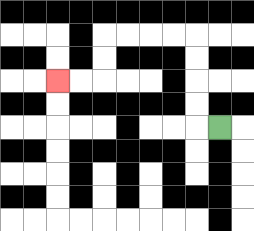{'start': '[9, 5]', 'end': '[2, 3]', 'path_directions': 'L,U,U,U,U,L,L,L,L,D,D,L,L', 'path_coordinates': '[[9, 5], [8, 5], [8, 4], [8, 3], [8, 2], [8, 1], [7, 1], [6, 1], [5, 1], [4, 1], [4, 2], [4, 3], [3, 3], [2, 3]]'}